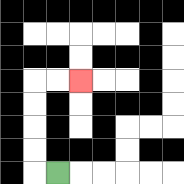{'start': '[2, 7]', 'end': '[3, 3]', 'path_directions': 'L,U,U,U,U,R,R', 'path_coordinates': '[[2, 7], [1, 7], [1, 6], [1, 5], [1, 4], [1, 3], [2, 3], [3, 3]]'}